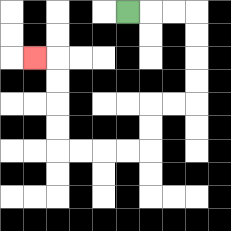{'start': '[5, 0]', 'end': '[1, 2]', 'path_directions': 'R,R,R,D,D,D,D,L,L,D,D,L,L,L,L,U,U,U,U,L', 'path_coordinates': '[[5, 0], [6, 0], [7, 0], [8, 0], [8, 1], [8, 2], [8, 3], [8, 4], [7, 4], [6, 4], [6, 5], [6, 6], [5, 6], [4, 6], [3, 6], [2, 6], [2, 5], [2, 4], [2, 3], [2, 2], [1, 2]]'}